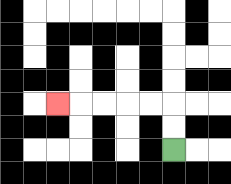{'start': '[7, 6]', 'end': '[2, 4]', 'path_directions': 'U,U,L,L,L,L,L', 'path_coordinates': '[[7, 6], [7, 5], [7, 4], [6, 4], [5, 4], [4, 4], [3, 4], [2, 4]]'}